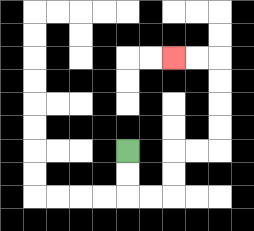{'start': '[5, 6]', 'end': '[7, 2]', 'path_directions': 'D,D,R,R,U,U,R,R,U,U,U,U,L,L', 'path_coordinates': '[[5, 6], [5, 7], [5, 8], [6, 8], [7, 8], [7, 7], [7, 6], [8, 6], [9, 6], [9, 5], [9, 4], [9, 3], [9, 2], [8, 2], [7, 2]]'}